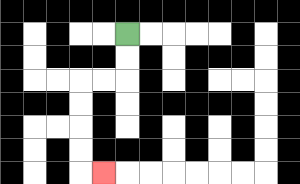{'start': '[5, 1]', 'end': '[4, 7]', 'path_directions': 'D,D,L,L,D,D,D,D,R', 'path_coordinates': '[[5, 1], [5, 2], [5, 3], [4, 3], [3, 3], [3, 4], [3, 5], [3, 6], [3, 7], [4, 7]]'}